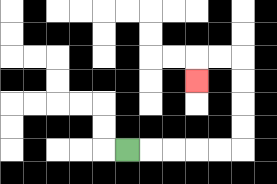{'start': '[5, 6]', 'end': '[8, 3]', 'path_directions': 'R,R,R,R,R,U,U,U,U,L,L,D', 'path_coordinates': '[[5, 6], [6, 6], [7, 6], [8, 6], [9, 6], [10, 6], [10, 5], [10, 4], [10, 3], [10, 2], [9, 2], [8, 2], [8, 3]]'}